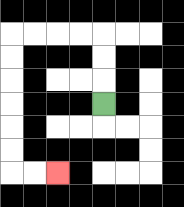{'start': '[4, 4]', 'end': '[2, 7]', 'path_directions': 'U,U,U,L,L,L,L,D,D,D,D,D,D,R,R', 'path_coordinates': '[[4, 4], [4, 3], [4, 2], [4, 1], [3, 1], [2, 1], [1, 1], [0, 1], [0, 2], [0, 3], [0, 4], [0, 5], [0, 6], [0, 7], [1, 7], [2, 7]]'}